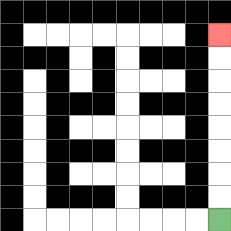{'start': '[9, 9]', 'end': '[9, 1]', 'path_directions': 'U,U,U,U,U,U,U,U', 'path_coordinates': '[[9, 9], [9, 8], [9, 7], [9, 6], [9, 5], [9, 4], [9, 3], [9, 2], [9, 1]]'}